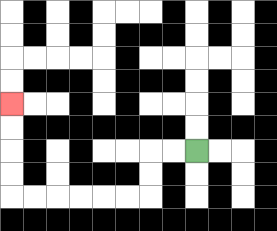{'start': '[8, 6]', 'end': '[0, 4]', 'path_directions': 'L,L,D,D,L,L,L,L,L,L,U,U,U,U', 'path_coordinates': '[[8, 6], [7, 6], [6, 6], [6, 7], [6, 8], [5, 8], [4, 8], [3, 8], [2, 8], [1, 8], [0, 8], [0, 7], [0, 6], [0, 5], [0, 4]]'}